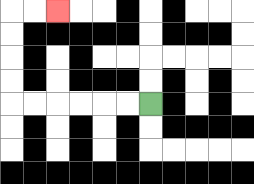{'start': '[6, 4]', 'end': '[2, 0]', 'path_directions': 'L,L,L,L,L,L,U,U,U,U,R,R', 'path_coordinates': '[[6, 4], [5, 4], [4, 4], [3, 4], [2, 4], [1, 4], [0, 4], [0, 3], [0, 2], [0, 1], [0, 0], [1, 0], [2, 0]]'}